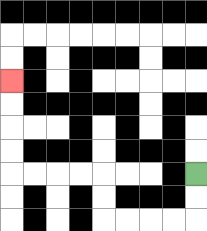{'start': '[8, 7]', 'end': '[0, 3]', 'path_directions': 'D,D,L,L,L,L,U,U,L,L,L,L,U,U,U,U', 'path_coordinates': '[[8, 7], [8, 8], [8, 9], [7, 9], [6, 9], [5, 9], [4, 9], [4, 8], [4, 7], [3, 7], [2, 7], [1, 7], [0, 7], [0, 6], [0, 5], [0, 4], [0, 3]]'}